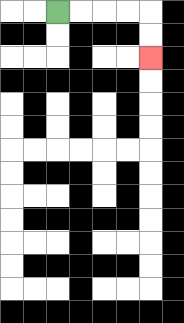{'start': '[2, 0]', 'end': '[6, 2]', 'path_directions': 'R,R,R,R,D,D', 'path_coordinates': '[[2, 0], [3, 0], [4, 0], [5, 0], [6, 0], [6, 1], [6, 2]]'}